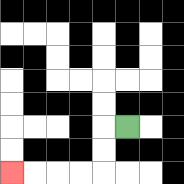{'start': '[5, 5]', 'end': '[0, 7]', 'path_directions': 'L,D,D,L,L,L,L', 'path_coordinates': '[[5, 5], [4, 5], [4, 6], [4, 7], [3, 7], [2, 7], [1, 7], [0, 7]]'}